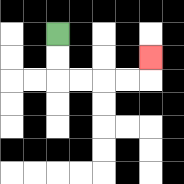{'start': '[2, 1]', 'end': '[6, 2]', 'path_directions': 'D,D,R,R,R,R,U', 'path_coordinates': '[[2, 1], [2, 2], [2, 3], [3, 3], [4, 3], [5, 3], [6, 3], [6, 2]]'}